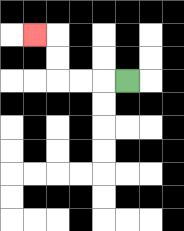{'start': '[5, 3]', 'end': '[1, 1]', 'path_directions': 'L,L,L,U,U,L', 'path_coordinates': '[[5, 3], [4, 3], [3, 3], [2, 3], [2, 2], [2, 1], [1, 1]]'}